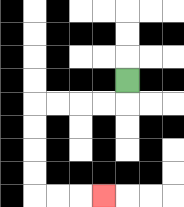{'start': '[5, 3]', 'end': '[4, 8]', 'path_directions': 'D,L,L,L,L,D,D,D,D,R,R,R', 'path_coordinates': '[[5, 3], [5, 4], [4, 4], [3, 4], [2, 4], [1, 4], [1, 5], [1, 6], [1, 7], [1, 8], [2, 8], [3, 8], [4, 8]]'}